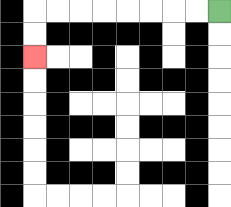{'start': '[9, 0]', 'end': '[1, 2]', 'path_directions': 'L,L,L,L,L,L,L,L,D,D', 'path_coordinates': '[[9, 0], [8, 0], [7, 0], [6, 0], [5, 0], [4, 0], [3, 0], [2, 0], [1, 0], [1, 1], [1, 2]]'}